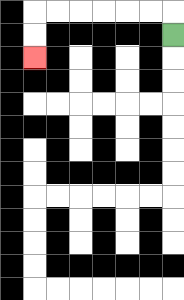{'start': '[7, 1]', 'end': '[1, 2]', 'path_directions': 'U,L,L,L,L,L,L,D,D', 'path_coordinates': '[[7, 1], [7, 0], [6, 0], [5, 0], [4, 0], [3, 0], [2, 0], [1, 0], [1, 1], [1, 2]]'}